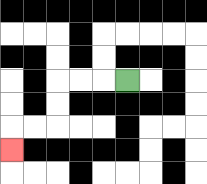{'start': '[5, 3]', 'end': '[0, 6]', 'path_directions': 'L,L,L,D,D,L,L,D', 'path_coordinates': '[[5, 3], [4, 3], [3, 3], [2, 3], [2, 4], [2, 5], [1, 5], [0, 5], [0, 6]]'}